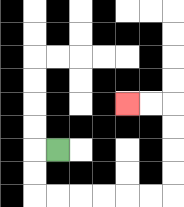{'start': '[2, 6]', 'end': '[5, 4]', 'path_directions': 'L,D,D,R,R,R,R,R,R,U,U,U,U,L,L', 'path_coordinates': '[[2, 6], [1, 6], [1, 7], [1, 8], [2, 8], [3, 8], [4, 8], [5, 8], [6, 8], [7, 8], [7, 7], [7, 6], [7, 5], [7, 4], [6, 4], [5, 4]]'}